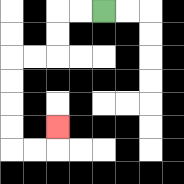{'start': '[4, 0]', 'end': '[2, 5]', 'path_directions': 'L,L,D,D,L,L,D,D,D,D,R,R,U', 'path_coordinates': '[[4, 0], [3, 0], [2, 0], [2, 1], [2, 2], [1, 2], [0, 2], [0, 3], [0, 4], [0, 5], [0, 6], [1, 6], [2, 6], [2, 5]]'}